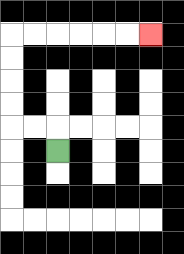{'start': '[2, 6]', 'end': '[6, 1]', 'path_directions': 'U,L,L,U,U,U,U,R,R,R,R,R,R', 'path_coordinates': '[[2, 6], [2, 5], [1, 5], [0, 5], [0, 4], [0, 3], [0, 2], [0, 1], [1, 1], [2, 1], [3, 1], [4, 1], [5, 1], [6, 1]]'}